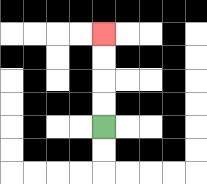{'start': '[4, 5]', 'end': '[4, 1]', 'path_directions': 'U,U,U,U', 'path_coordinates': '[[4, 5], [4, 4], [4, 3], [4, 2], [4, 1]]'}